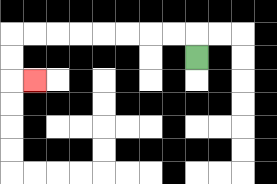{'start': '[8, 2]', 'end': '[1, 3]', 'path_directions': 'U,L,L,L,L,L,L,L,L,D,D,R', 'path_coordinates': '[[8, 2], [8, 1], [7, 1], [6, 1], [5, 1], [4, 1], [3, 1], [2, 1], [1, 1], [0, 1], [0, 2], [0, 3], [1, 3]]'}